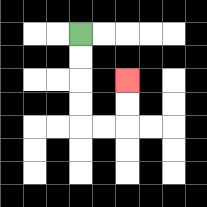{'start': '[3, 1]', 'end': '[5, 3]', 'path_directions': 'D,D,D,D,R,R,U,U', 'path_coordinates': '[[3, 1], [3, 2], [3, 3], [3, 4], [3, 5], [4, 5], [5, 5], [5, 4], [5, 3]]'}